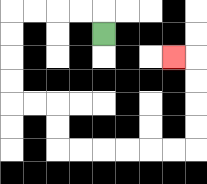{'start': '[4, 1]', 'end': '[7, 2]', 'path_directions': 'U,L,L,L,L,D,D,D,D,R,R,D,D,R,R,R,R,R,R,U,U,U,U,L', 'path_coordinates': '[[4, 1], [4, 0], [3, 0], [2, 0], [1, 0], [0, 0], [0, 1], [0, 2], [0, 3], [0, 4], [1, 4], [2, 4], [2, 5], [2, 6], [3, 6], [4, 6], [5, 6], [6, 6], [7, 6], [8, 6], [8, 5], [8, 4], [8, 3], [8, 2], [7, 2]]'}